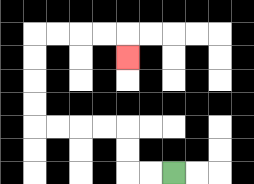{'start': '[7, 7]', 'end': '[5, 2]', 'path_directions': 'L,L,U,U,L,L,L,L,U,U,U,U,R,R,R,R,D', 'path_coordinates': '[[7, 7], [6, 7], [5, 7], [5, 6], [5, 5], [4, 5], [3, 5], [2, 5], [1, 5], [1, 4], [1, 3], [1, 2], [1, 1], [2, 1], [3, 1], [4, 1], [5, 1], [5, 2]]'}